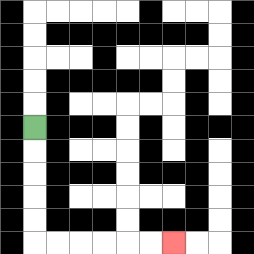{'start': '[1, 5]', 'end': '[7, 10]', 'path_directions': 'D,D,D,D,D,R,R,R,R,R,R', 'path_coordinates': '[[1, 5], [1, 6], [1, 7], [1, 8], [1, 9], [1, 10], [2, 10], [3, 10], [4, 10], [5, 10], [6, 10], [7, 10]]'}